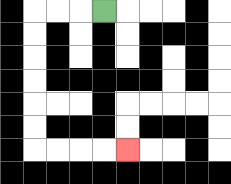{'start': '[4, 0]', 'end': '[5, 6]', 'path_directions': 'L,L,L,D,D,D,D,D,D,R,R,R,R', 'path_coordinates': '[[4, 0], [3, 0], [2, 0], [1, 0], [1, 1], [1, 2], [1, 3], [1, 4], [1, 5], [1, 6], [2, 6], [3, 6], [4, 6], [5, 6]]'}